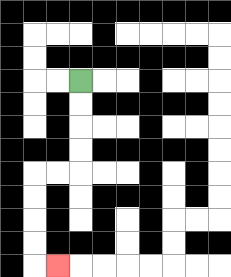{'start': '[3, 3]', 'end': '[2, 11]', 'path_directions': 'D,D,D,D,L,L,D,D,D,D,R', 'path_coordinates': '[[3, 3], [3, 4], [3, 5], [3, 6], [3, 7], [2, 7], [1, 7], [1, 8], [1, 9], [1, 10], [1, 11], [2, 11]]'}